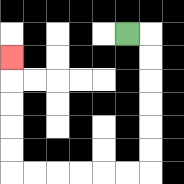{'start': '[5, 1]', 'end': '[0, 2]', 'path_directions': 'R,D,D,D,D,D,D,L,L,L,L,L,L,U,U,U,U,U', 'path_coordinates': '[[5, 1], [6, 1], [6, 2], [6, 3], [6, 4], [6, 5], [6, 6], [6, 7], [5, 7], [4, 7], [3, 7], [2, 7], [1, 7], [0, 7], [0, 6], [0, 5], [0, 4], [0, 3], [0, 2]]'}